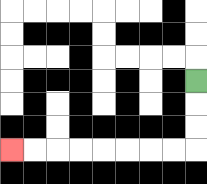{'start': '[8, 3]', 'end': '[0, 6]', 'path_directions': 'D,D,D,L,L,L,L,L,L,L,L', 'path_coordinates': '[[8, 3], [8, 4], [8, 5], [8, 6], [7, 6], [6, 6], [5, 6], [4, 6], [3, 6], [2, 6], [1, 6], [0, 6]]'}